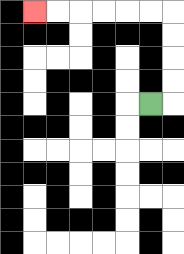{'start': '[6, 4]', 'end': '[1, 0]', 'path_directions': 'R,U,U,U,U,L,L,L,L,L,L', 'path_coordinates': '[[6, 4], [7, 4], [7, 3], [7, 2], [7, 1], [7, 0], [6, 0], [5, 0], [4, 0], [3, 0], [2, 0], [1, 0]]'}